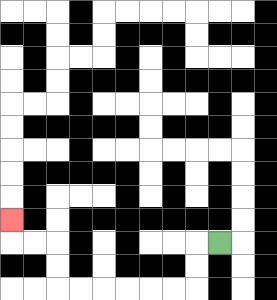{'start': '[9, 10]', 'end': '[0, 9]', 'path_directions': 'L,D,D,L,L,L,L,L,L,U,U,L,L,U', 'path_coordinates': '[[9, 10], [8, 10], [8, 11], [8, 12], [7, 12], [6, 12], [5, 12], [4, 12], [3, 12], [2, 12], [2, 11], [2, 10], [1, 10], [0, 10], [0, 9]]'}